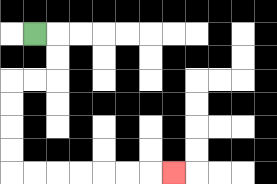{'start': '[1, 1]', 'end': '[7, 7]', 'path_directions': 'R,D,D,L,L,D,D,D,D,R,R,R,R,R,R,R', 'path_coordinates': '[[1, 1], [2, 1], [2, 2], [2, 3], [1, 3], [0, 3], [0, 4], [0, 5], [0, 6], [0, 7], [1, 7], [2, 7], [3, 7], [4, 7], [5, 7], [6, 7], [7, 7]]'}